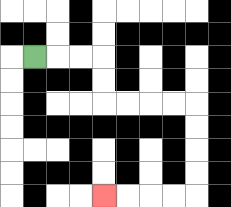{'start': '[1, 2]', 'end': '[4, 8]', 'path_directions': 'R,R,R,D,D,R,R,R,R,D,D,D,D,L,L,L,L', 'path_coordinates': '[[1, 2], [2, 2], [3, 2], [4, 2], [4, 3], [4, 4], [5, 4], [6, 4], [7, 4], [8, 4], [8, 5], [8, 6], [8, 7], [8, 8], [7, 8], [6, 8], [5, 8], [4, 8]]'}